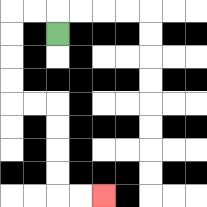{'start': '[2, 1]', 'end': '[4, 8]', 'path_directions': 'U,L,L,D,D,D,D,R,R,D,D,D,D,R,R', 'path_coordinates': '[[2, 1], [2, 0], [1, 0], [0, 0], [0, 1], [0, 2], [0, 3], [0, 4], [1, 4], [2, 4], [2, 5], [2, 6], [2, 7], [2, 8], [3, 8], [4, 8]]'}